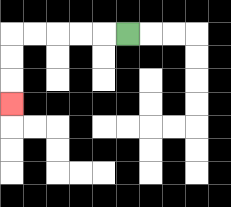{'start': '[5, 1]', 'end': '[0, 4]', 'path_directions': 'L,L,L,L,L,D,D,D', 'path_coordinates': '[[5, 1], [4, 1], [3, 1], [2, 1], [1, 1], [0, 1], [0, 2], [0, 3], [0, 4]]'}